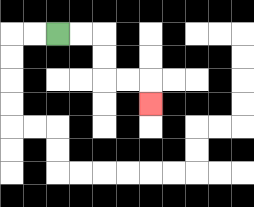{'start': '[2, 1]', 'end': '[6, 4]', 'path_directions': 'R,R,D,D,R,R,D', 'path_coordinates': '[[2, 1], [3, 1], [4, 1], [4, 2], [4, 3], [5, 3], [6, 3], [6, 4]]'}